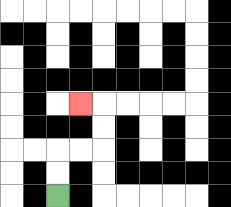{'start': '[2, 8]', 'end': '[3, 4]', 'path_directions': 'U,U,R,R,U,U,L', 'path_coordinates': '[[2, 8], [2, 7], [2, 6], [3, 6], [4, 6], [4, 5], [4, 4], [3, 4]]'}